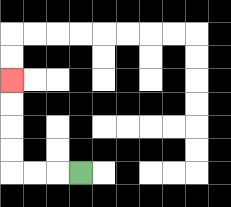{'start': '[3, 7]', 'end': '[0, 3]', 'path_directions': 'L,L,L,U,U,U,U', 'path_coordinates': '[[3, 7], [2, 7], [1, 7], [0, 7], [0, 6], [0, 5], [0, 4], [0, 3]]'}